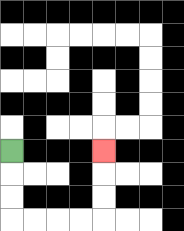{'start': '[0, 6]', 'end': '[4, 6]', 'path_directions': 'D,D,D,R,R,R,R,U,U,U', 'path_coordinates': '[[0, 6], [0, 7], [0, 8], [0, 9], [1, 9], [2, 9], [3, 9], [4, 9], [4, 8], [4, 7], [4, 6]]'}